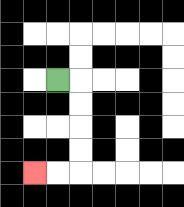{'start': '[2, 3]', 'end': '[1, 7]', 'path_directions': 'R,D,D,D,D,L,L', 'path_coordinates': '[[2, 3], [3, 3], [3, 4], [3, 5], [3, 6], [3, 7], [2, 7], [1, 7]]'}